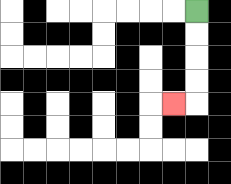{'start': '[8, 0]', 'end': '[7, 4]', 'path_directions': 'D,D,D,D,L', 'path_coordinates': '[[8, 0], [8, 1], [8, 2], [8, 3], [8, 4], [7, 4]]'}